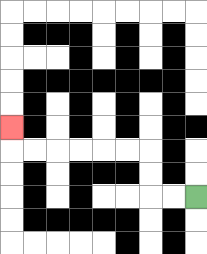{'start': '[8, 8]', 'end': '[0, 5]', 'path_directions': 'L,L,U,U,L,L,L,L,L,L,U', 'path_coordinates': '[[8, 8], [7, 8], [6, 8], [6, 7], [6, 6], [5, 6], [4, 6], [3, 6], [2, 6], [1, 6], [0, 6], [0, 5]]'}